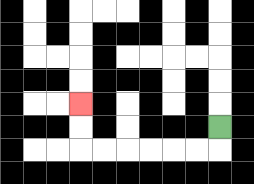{'start': '[9, 5]', 'end': '[3, 4]', 'path_directions': 'D,L,L,L,L,L,L,U,U', 'path_coordinates': '[[9, 5], [9, 6], [8, 6], [7, 6], [6, 6], [5, 6], [4, 6], [3, 6], [3, 5], [3, 4]]'}